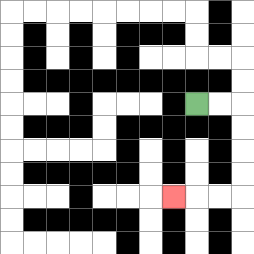{'start': '[8, 4]', 'end': '[7, 8]', 'path_directions': 'R,R,D,D,D,D,L,L,L', 'path_coordinates': '[[8, 4], [9, 4], [10, 4], [10, 5], [10, 6], [10, 7], [10, 8], [9, 8], [8, 8], [7, 8]]'}